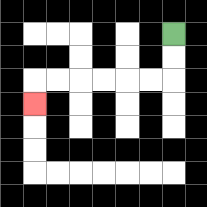{'start': '[7, 1]', 'end': '[1, 4]', 'path_directions': 'D,D,L,L,L,L,L,L,D', 'path_coordinates': '[[7, 1], [7, 2], [7, 3], [6, 3], [5, 3], [4, 3], [3, 3], [2, 3], [1, 3], [1, 4]]'}